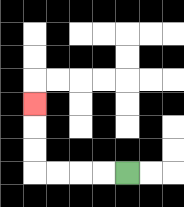{'start': '[5, 7]', 'end': '[1, 4]', 'path_directions': 'L,L,L,L,U,U,U', 'path_coordinates': '[[5, 7], [4, 7], [3, 7], [2, 7], [1, 7], [1, 6], [1, 5], [1, 4]]'}